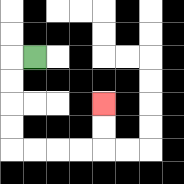{'start': '[1, 2]', 'end': '[4, 4]', 'path_directions': 'L,D,D,D,D,R,R,R,R,U,U', 'path_coordinates': '[[1, 2], [0, 2], [0, 3], [0, 4], [0, 5], [0, 6], [1, 6], [2, 6], [3, 6], [4, 6], [4, 5], [4, 4]]'}